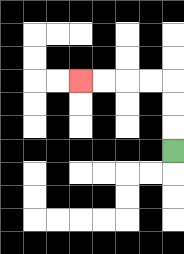{'start': '[7, 6]', 'end': '[3, 3]', 'path_directions': 'U,U,U,L,L,L,L', 'path_coordinates': '[[7, 6], [7, 5], [7, 4], [7, 3], [6, 3], [5, 3], [4, 3], [3, 3]]'}